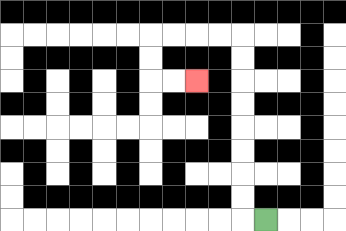{'start': '[11, 9]', 'end': '[8, 3]', 'path_directions': 'L,U,U,U,U,U,U,U,U,L,L,L,L,D,D,R,R', 'path_coordinates': '[[11, 9], [10, 9], [10, 8], [10, 7], [10, 6], [10, 5], [10, 4], [10, 3], [10, 2], [10, 1], [9, 1], [8, 1], [7, 1], [6, 1], [6, 2], [6, 3], [7, 3], [8, 3]]'}